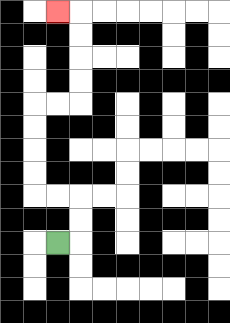{'start': '[2, 10]', 'end': '[2, 0]', 'path_directions': 'R,U,U,L,L,U,U,U,U,R,R,U,U,U,U,L', 'path_coordinates': '[[2, 10], [3, 10], [3, 9], [3, 8], [2, 8], [1, 8], [1, 7], [1, 6], [1, 5], [1, 4], [2, 4], [3, 4], [3, 3], [3, 2], [3, 1], [3, 0], [2, 0]]'}